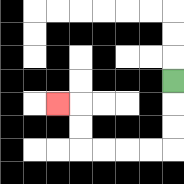{'start': '[7, 3]', 'end': '[2, 4]', 'path_directions': 'D,D,D,L,L,L,L,U,U,L', 'path_coordinates': '[[7, 3], [7, 4], [7, 5], [7, 6], [6, 6], [5, 6], [4, 6], [3, 6], [3, 5], [3, 4], [2, 4]]'}